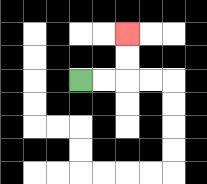{'start': '[3, 3]', 'end': '[5, 1]', 'path_directions': 'R,R,U,U', 'path_coordinates': '[[3, 3], [4, 3], [5, 3], [5, 2], [5, 1]]'}